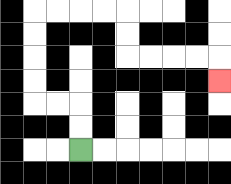{'start': '[3, 6]', 'end': '[9, 3]', 'path_directions': 'U,U,L,L,U,U,U,U,R,R,R,R,D,D,R,R,R,R,D', 'path_coordinates': '[[3, 6], [3, 5], [3, 4], [2, 4], [1, 4], [1, 3], [1, 2], [1, 1], [1, 0], [2, 0], [3, 0], [4, 0], [5, 0], [5, 1], [5, 2], [6, 2], [7, 2], [8, 2], [9, 2], [9, 3]]'}